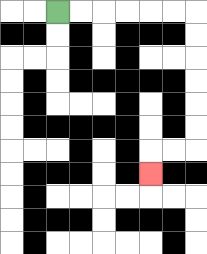{'start': '[2, 0]', 'end': '[6, 7]', 'path_directions': 'R,R,R,R,R,R,D,D,D,D,D,D,L,L,D', 'path_coordinates': '[[2, 0], [3, 0], [4, 0], [5, 0], [6, 0], [7, 0], [8, 0], [8, 1], [8, 2], [8, 3], [8, 4], [8, 5], [8, 6], [7, 6], [6, 6], [6, 7]]'}